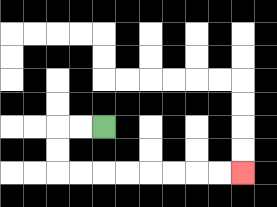{'start': '[4, 5]', 'end': '[10, 7]', 'path_directions': 'L,L,D,D,R,R,R,R,R,R,R,R', 'path_coordinates': '[[4, 5], [3, 5], [2, 5], [2, 6], [2, 7], [3, 7], [4, 7], [5, 7], [6, 7], [7, 7], [8, 7], [9, 7], [10, 7]]'}